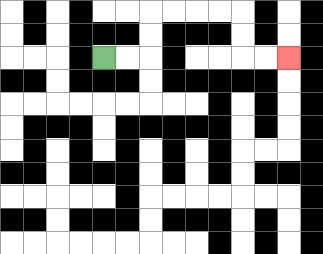{'start': '[4, 2]', 'end': '[12, 2]', 'path_directions': 'R,R,U,U,R,R,R,R,D,D,R,R', 'path_coordinates': '[[4, 2], [5, 2], [6, 2], [6, 1], [6, 0], [7, 0], [8, 0], [9, 0], [10, 0], [10, 1], [10, 2], [11, 2], [12, 2]]'}